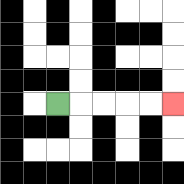{'start': '[2, 4]', 'end': '[7, 4]', 'path_directions': 'R,R,R,R,R', 'path_coordinates': '[[2, 4], [3, 4], [4, 4], [5, 4], [6, 4], [7, 4]]'}